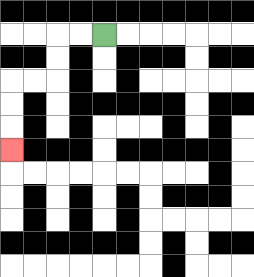{'start': '[4, 1]', 'end': '[0, 6]', 'path_directions': 'L,L,D,D,L,L,D,D,D', 'path_coordinates': '[[4, 1], [3, 1], [2, 1], [2, 2], [2, 3], [1, 3], [0, 3], [0, 4], [0, 5], [0, 6]]'}